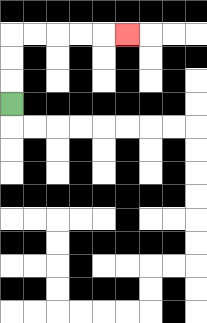{'start': '[0, 4]', 'end': '[5, 1]', 'path_directions': 'U,U,U,R,R,R,R,R', 'path_coordinates': '[[0, 4], [0, 3], [0, 2], [0, 1], [1, 1], [2, 1], [3, 1], [4, 1], [5, 1]]'}